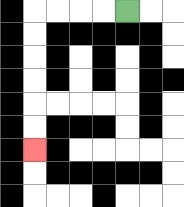{'start': '[5, 0]', 'end': '[1, 6]', 'path_directions': 'L,L,L,L,D,D,D,D,D,D', 'path_coordinates': '[[5, 0], [4, 0], [3, 0], [2, 0], [1, 0], [1, 1], [1, 2], [1, 3], [1, 4], [1, 5], [1, 6]]'}